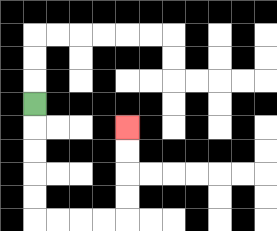{'start': '[1, 4]', 'end': '[5, 5]', 'path_directions': 'D,D,D,D,D,R,R,R,R,U,U,U,U', 'path_coordinates': '[[1, 4], [1, 5], [1, 6], [1, 7], [1, 8], [1, 9], [2, 9], [3, 9], [4, 9], [5, 9], [5, 8], [5, 7], [5, 6], [5, 5]]'}